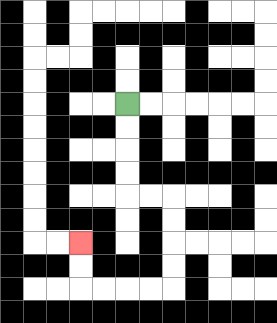{'start': '[5, 4]', 'end': '[3, 10]', 'path_directions': 'D,D,D,D,R,R,D,D,D,D,L,L,L,L,U,U', 'path_coordinates': '[[5, 4], [5, 5], [5, 6], [5, 7], [5, 8], [6, 8], [7, 8], [7, 9], [7, 10], [7, 11], [7, 12], [6, 12], [5, 12], [4, 12], [3, 12], [3, 11], [3, 10]]'}